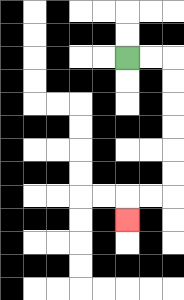{'start': '[5, 2]', 'end': '[5, 9]', 'path_directions': 'R,R,D,D,D,D,D,D,L,L,D', 'path_coordinates': '[[5, 2], [6, 2], [7, 2], [7, 3], [7, 4], [7, 5], [7, 6], [7, 7], [7, 8], [6, 8], [5, 8], [5, 9]]'}